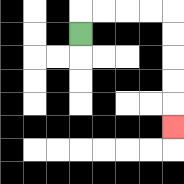{'start': '[3, 1]', 'end': '[7, 5]', 'path_directions': 'U,R,R,R,R,D,D,D,D,D', 'path_coordinates': '[[3, 1], [3, 0], [4, 0], [5, 0], [6, 0], [7, 0], [7, 1], [7, 2], [7, 3], [7, 4], [7, 5]]'}